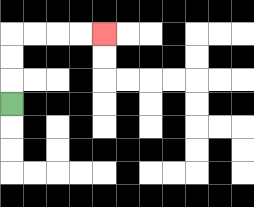{'start': '[0, 4]', 'end': '[4, 1]', 'path_directions': 'U,U,U,R,R,R,R', 'path_coordinates': '[[0, 4], [0, 3], [0, 2], [0, 1], [1, 1], [2, 1], [3, 1], [4, 1]]'}